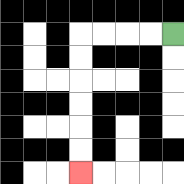{'start': '[7, 1]', 'end': '[3, 7]', 'path_directions': 'L,L,L,L,D,D,D,D,D,D', 'path_coordinates': '[[7, 1], [6, 1], [5, 1], [4, 1], [3, 1], [3, 2], [3, 3], [3, 4], [3, 5], [3, 6], [3, 7]]'}